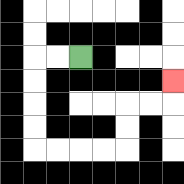{'start': '[3, 2]', 'end': '[7, 3]', 'path_directions': 'L,L,D,D,D,D,R,R,R,R,U,U,R,R,U', 'path_coordinates': '[[3, 2], [2, 2], [1, 2], [1, 3], [1, 4], [1, 5], [1, 6], [2, 6], [3, 6], [4, 6], [5, 6], [5, 5], [5, 4], [6, 4], [7, 4], [7, 3]]'}